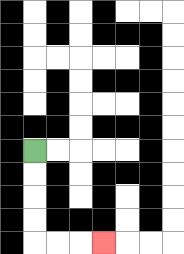{'start': '[1, 6]', 'end': '[4, 10]', 'path_directions': 'D,D,D,D,R,R,R', 'path_coordinates': '[[1, 6], [1, 7], [1, 8], [1, 9], [1, 10], [2, 10], [3, 10], [4, 10]]'}